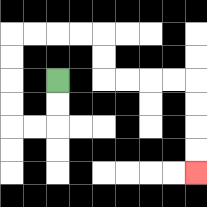{'start': '[2, 3]', 'end': '[8, 7]', 'path_directions': 'D,D,L,L,U,U,U,U,R,R,R,R,D,D,R,R,R,R,D,D,D,D', 'path_coordinates': '[[2, 3], [2, 4], [2, 5], [1, 5], [0, 5], [0, 4], [0, 3], [0, 2], [0, 1], [1, 1], [2, 1], [3, 1], [4, 1], [4, 2], [4, 3], [5, 3], [6, 3], [7, 3], [8, 3], [8, 4], [8, 5], [8, 6], [8, 7]]'}